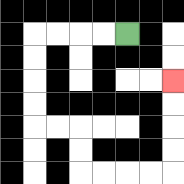{'start': '[5, 1]', 'end': '[7, 3]', 'path_directions': 'L,L,L,L,D,D,D,D,R,R,D,D,R,R,R,R,U,U,U,U', 'path_coordinates': '[[5, 1], [4, 1], [3, 1], [2, 1], [1, 1], [1, 2], [1, 3], [1, 4], [1, 5], [2, 5], [3, 5], [3, 6], [3, 7], [4, 7], [5, 7], [6, 7], [7, 7], [7, 6], [7, 5], [7, 4], [7, 3]]'}